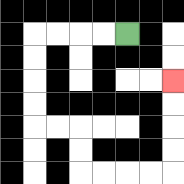{'start': '[5, 1]', 'end': '[7, 3]', 'path_directions': 'L,L,L,L,D,D,D,D,R,R,D,D,R,R,R,R,U,U,U,U', 'path_coordinates': '[[5, 1], [4, 1], [3, 1], [2, 1], [1, 1], [1, 2], [1, 3], [1, 4], [1, 5], [2, 5], [3, 5], [3, 6], [3, 7], [4, 7], [5, 7], [6, 7], [7, 7], [7, 6], [7, 5], [7, 4], [7, 3]]'}